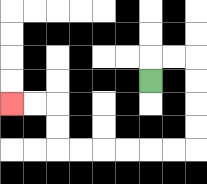{'start': '[6, 3]', 'end': '[0, 4]', 'path_directions': 'U,R,R,D,D,D,D,L,L,L,L,L,L,U,U,L,L', 'path_coordinates': '[[6, 3], [6, 2], [7, 2], [8, 2], [8, 3], [8, 4], [8, 5], [8, 6], [7, 6], [6, 6], [5, 6], [4, 6], [3, 6], [2, 6], [2, 5], [2, 4], [1, 4], [0, 4]]'}